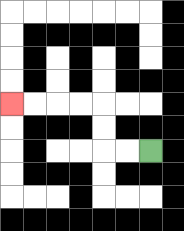{'start': '[6, 6]', 'end': '[0, 4]', 'path_directions': 'L,L,U,U,L,L,L,L', 'path_coordinates': '[[6, 6], [5, 6], [4, 6], [4, 5], [4, 4], [3, 4], [2, 4], [1, 4], [0, 4]]'}